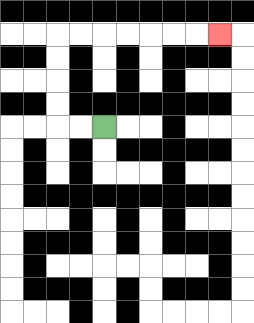{'start': '[4, 5]', 'end': '[9, 1]', 'path_directions': 'L,L,U,U,U,U,R,R,R,R,R,R,R', 'path_coordinates': '[[4, 5], [3, 5], [2, 5], [2, 4], [2, 3], [2, 2], [2, 1], [3, 1], [4, 1], [5, 1], [6, 1], [7, 1], [8, 1], [9, 1]]'}